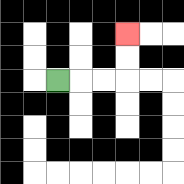{'start': '[2, 3]', 'end': '[5, 1]', 'path_directions': 'R,R,R,U,U', 'path_coordinates': '[[2, 3], [3, 3], [4, 3], [5, 3], [5, 2], [5, 1]]'}